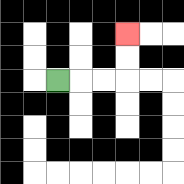{'start': '[2, 3]', 'end': '[5, 1]', 'path_directions': 'R,R,R,U,U', 'path_coordinates': '[[2, 3], [3, 3], [4, 3], [5, 3], [5, 2], [5, 1]]'}